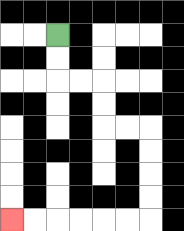{'start': '[2, 1]', 'end': '[0, 9]', 'path_directions': 'D,D,R,R,D,D,R,R,D,D,D,D,L,L,L,L,L,L', 'path_coordinates': '[[2, 1], [2, 2], [2, 3], [3, 3], [4, 3], [4, 4], [4, 5], [5, 5], [6, 5], [6, 6], [6, 7], [6, 8], [6, 9], [5, 9], [4, 9], [3, 9], [2, 9], [1, 9], [0, 9]]'}